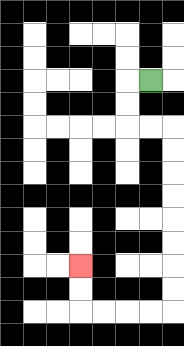{'start': '[6, 3]', 'end': '[3, 11]', 'path_directions': 'L,D,D,R,R,D,D,D,D,D,D,D,D,L,L,L,L,U,U', 'path_coordinates': '[[6, 3], [5, 3], [5, 4], [5, 5], [6, 5], [7, 5], [7, 6], [7, 7], [7, 8], [7, 9], [7, 10], [7, 11], [7, 12], [7, 13], [6, 13], [5, 13], [4, 13], [3, 13], [3, 12], [3, 11]]'}